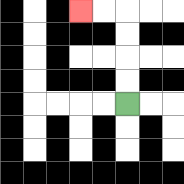{'start': '[5, 4]', 'end': '[3, 0]', 'path_directions': 'U,U,U,U,L,L', 'path_coordinates': '[[5, 4], [5, 3], [5, 2], [5, 1], [5, 0], [4, 0], [3, 0]]'}